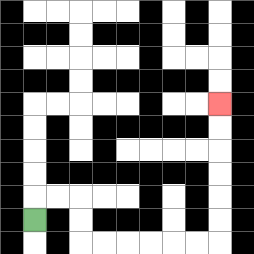{'start': '[1, 9]', 'end': '[9, 4]', 'path_directions': 'U,R,R,D,D,R,R,R,R,R,R,U,U,U,U,U,U', 'path_coordinates': '[[1, 9], [1, 8], [2, 8], [3, 8], [3, 9], [3, 10], [4, 10], [5, 10], [6, 10], [7, 10], [8, 10], [9, 10], [9, 9], [9, 8], [9, 7], [9, 6], [9, 5], [9, 4]]'}